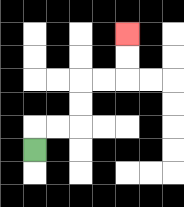{'start': '[1, 6]', 'end': '[5, 1]', 'path_directions': 'U,R,R,U,U,R,R,U,U', 'path_coordinates': '[[1, 6], [1, 5], [2, 5], [3, 5], [3, 4], [3, 3], [4, 3], [5, 3], [5, 2], [5, 1]]'}